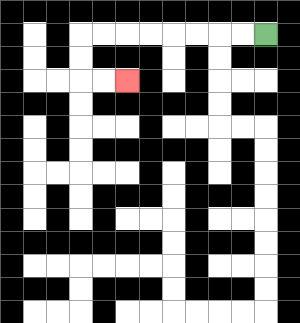{'start': '[11, 1]', 'end': '[5, 3]', 'path_directions': 'L,L,L,L,L,L,L,L,D,D,R,R', 'path_coordinates': '[[11, 1], [10, 1], [9, 1], [8, 1], [7, 1], [6, 1], [5, 1], [4, 1], [3, 1], [3, 2], [3, 3], [4, 3], [5, 3]]'}